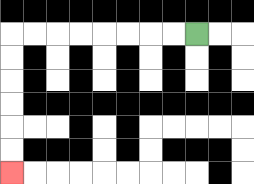{'start': '[8, 1]', 'end': '[0, 7]', 'path_directions': 'L,L,L,L,L,L,L,L,D,D,D,D,D,D', 'path_coordinates': '[[8, 1], [7, 1], [6, 1], [5, 1], [4, 1], [3, 1], [2, 1], [1, 1], [0, 1], [0, 2], [0, 3], [0, 4], [0, 5], [0, 6], [0, 7]]'}